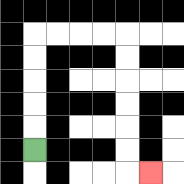{'start': '[1, 6]', 'end': '[6, 7]', 'path_directions': 'U,U,U,U,U,R,R,R,R,D,D,D,D,D,D,R', 'path_coordinates': '[[1, 6], [1, 5], [1, 4], [1, 3], [1, 2], [1, 1], [2, 1], [3, 1], [4, 1], [5, 1], [5, 2], [5, 3], [5, 4], [5, 5], [5, 6], [5, 7], [6, 7]]'}